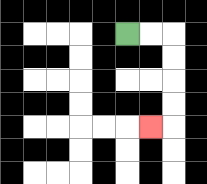{'start': '[5, 1]', 'end': '[6, 5]', 'path_directions': 'R,R,D,D,D,D,L', 'path_coordinates': '[[5, 1], [6, 1], [7, 1], [7, 2], [7, 3], [7, 4], [7, 5], [6, 5]]'}